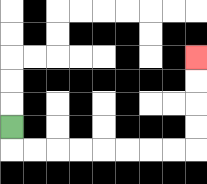{'start': '[0, 5]', 'end': '[8, 2]', 'path_directions': 'D,R,R,R,R,R,R,R,R,U,U,U,U', 'path_coordinates': '[[0, 5], [0, 6], [1, 6], [2, 6], [3, 6], [4, 6], [5, 6], [6, 6], [7, 6], [8, 6], [8, 5], [8, 4], [8, 3], [8, 2]]'}